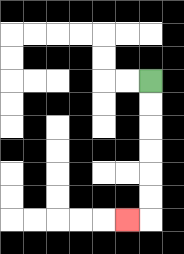{'start': '[6, 3]', 'end': '[5, 9]', 'path_directions': 'D,D,D,D,D,D,L', 'path_coordinates': '[[6, 3], [6, 4], [6, 5], [6, 6], [6, 7], [6, 8], [6, 9], [5, 9]]'}